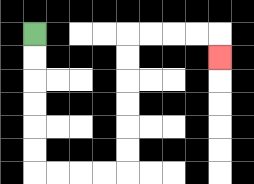{'start': '[1, 1]', 'end': '[9, 2]', 'path_directions': 'D,D,D,D,D,D,R,R,R,R,U,U,U,U,U,U,R,R,R,R,D', 'path_coordinates': '[[1, 1], [1, 2], [1, 3], [1, 4], [1, 5], [1, 6], [1, 7], [2, 7], [3, 7], [4, 7], [5, 7], [5, 6], [5, 5], [5, 4], [5, 3], [5, 2], [5, 1], [6, 1], [7, 1], [8, 1], [9, 1], [9, 2]]'}